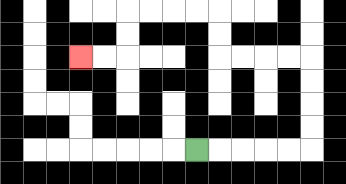{'start': '[8, 6]', 'end': '[3, 2]', 'path_directions': 'R,R,R,R,R,U,U,U,U,L,L,L,L,U,U,L,L,L,L,D,D,L,L', 'path_coordinates': '[[8, 6], [9, 6], [10, 6], [11, 6], [12, 6], [13, 6], [13, 5], [13, 4], [13, 3], [13, 2], [12, 2], [11, 2], [10, 2], [9, 2], [9, 1], [9, 0], [8, 0], [7, 0], [6, 0], [5, 0], [5, 1], [5, 2], [4, 2], [3, 2]]'}